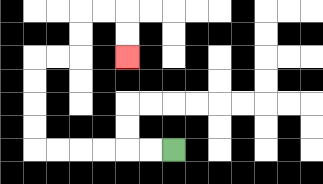{'start': '[7, 6]', 'end': '[5, 2]', 'path_directions': 'L,L,L,L,L,L,U,U,U,U,R,R,U,U,R,R,D,D', 'path_coordinates': '[[7, 6], [6, 6], [5, 6], [4, 6], [3, 6], [2, 6], [1, 6], [1, 5], [1, 4], [1, 3], [1, 2], [2, 2], [3, 2], [3, 1], [3, 0], [4, 0], [5, 0], [5, 1], [5, 2]]'}